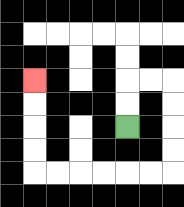{'start': '[5, 5]', 'end': '[1, 3]', 'path_directions': 'U,U,R,R,D,D,D,D,L,L,L,L,L,L,U,U,U,U', 'path_coordinates': '[[5, 5], [5, 4], [5, 3], [6, 3], [7, 3], [7, 4], [7, 5], [7, 6], [7, 7], [6, 7], [5, 7], [4, 7], [3, 7], [2, 7], [1, 7], [1, 6], [1, 5], [1, 4], [1, 3]]'}